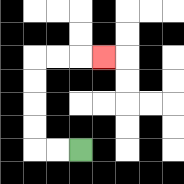{'start': '[3, 6]', 'end': '[4, 2]', 'path_directions': 'L,L,U,U,U,U,R,R,R', 'path_coordinates': '[[3, 6], [2, 6], [1, 6], [1, 5], [1, 4], [1, 3], [1, 2], [2, 2], [3, 2], [4, 2]]'}